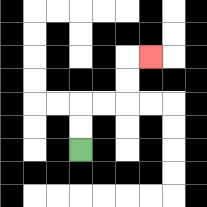{'start': '[3, 6]', 'end': '[6, 2]', 'path_directions': 'U,U,R,R,U,U,R', 'path_coordinates': '[[3, 6], [3, 5], [3, 4], [4, 4], [5, 4], [5, 3], [5, 2], [6, 2]]'}